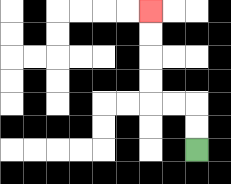{'start': '[8, 6]', 'end': '[6, 0]', 'path_directions': 'U,U,L,L,U,U,U,U', 'path_coordinates': '[[8, 6], [8, 5], [8, 4], [7, 4], [6, 4], [6, 3], [6, 2], [6, 1], [6, 0]]'}